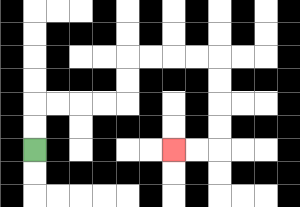{'start': '[1, 6]', 'end': '[7, 6]', 'path_directions': 'U,U,R,R,R,R,U,U,R,R,R,R,D,D,D,D,L,L', 'path_coordinates': '[[1, 6], [1, 5], [1, 4], [2, 4], [3, 4], [4, 4], [5, 4], [5, 3], [5, 2], [6, 2], [7, 2], [8, 2], [9, 2], [9, 3], [9, 4], [9, 5], [9, 6], [8, 6], [7, 6]]'}